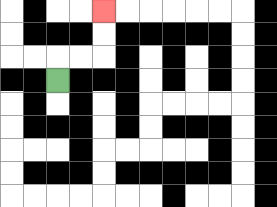{'start': '[2, 3]', 'end': '[4, 0]', 'path_directions': 'U,R,R,U,U', 'path_coordinates': '[[2, 3], [2, 2], [3, 2], [4, 2], [4, 1], [4, 0]]'}